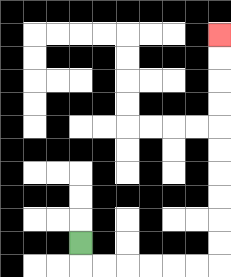{'start': '[3, 10]', 'end': '[9, 1]', 'path_directions': 'D,R,R,R,R,R,R,U,U,U,U,U,U,U,U,U,U', 'path_coordinates': '[[3, 10], [3, 11], [4, 11], [5, 11], [6, 11], [7, 11], [8, 11], [9, 11], [9, 10], [9, 9], [9, 8], [9, 7], [9, 6], [9, 5], [9, 4], [9, 3], [9, 2], [9, 1]]'}